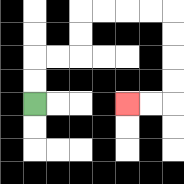{'start': '[1, 4]', 'end': '[5, 4]', 'path_directions': 'U,U,R,R,U,U,R,R,R,R,D,D,D,D,L,L', 'path_coordinates': '[[1, 4], [1, 3], [1, 2], [2, 2], [3, 2], [3, 1], [3, 0], [4, 0], [5, 0], [6, 0], [7, 0], [7, 1], [7, 2], [7, 3], [7, 4], [6, 4], [5, 4]]'}